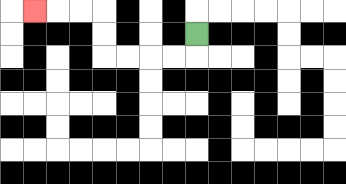{'start': '[8, 1]', 'end': '[1, 0]', 'path_directions': 'D,L,L,L,L,U,U,L,L,L', 'path_coordinates': '[[8, 1], [8, 2], [7, 2], [6, 2], [5, 2], [4, 2], [4, 1], [4, 0], [3, 0], [2, 0], [1, 0]]'}